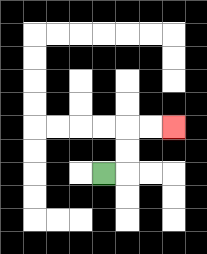{'start': '[4, 7]', 'end': '[7, 5]', 'path_directions': 'R,U,U,R,R', 'path_coordinates': '[[4, 7], [5, 7], [5, 6], [5, 5], [6, 5], [7, 5]]'}